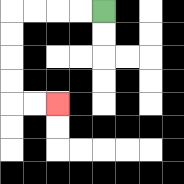{'start': '[4, 0]', 'end': '[2, 4]', 'path_directions': 'L,L,L,L,D,D,D,D,R,R', 'path_coordinates': '[[4, 0], [3, 0], [2, 0], [1, 0], [0, 0], [0, 1], [0, 2], [0, 3], [0, 4], [1, 4], [2, 4]]'}